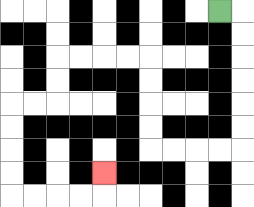{'start': '[9, 0]', 'end': '[4, 7]', 'path_directions': 'R,D,D,D,D,D,D,L,L,L,L,U,U,U,U,L,L,L,L,D,D,L,L,D,D,D,D,R,R,R,R,U', 'path_coordinates': '[[9, 0], [10, 0], [10, 1], [10, 2], [10, 3], [10, 4], [10, 5], [10, 6], [9, 6], [8, 6], [7, 6], [6, 6], [6, 5], [6, 4], [6, 3], [6, 2], [5, 2], [4, 2], [3, 2], [2, 2], [2, 3], [2, 4], [1, 4], [0, 4], [0, 5], [0, 6], [0, 7], [0, 8], [1, 8], [2, 8], [3, 8], [4, 8], [4, 7]]'}